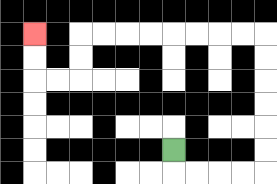{'start': '[7, 6]', 'end': '[1, 1]', 'path_directions': 'D,R,R,R,R,U,U,U,U,U,U,L,L,L,L,L,L,L,L,D,D,L,L,U,U', 'path_coordinates': '[[7, 6], [7, 7], [8, 7], [9, 7], [10, 7], [11, 7], [11, 6], [11, 5], [11, 4], [11, 3], [11, 2], [11, 1], [10, 1], [9, 1], [8, 1], [7, 1], [6, 1], [5, 1], [4, 1], [3, 1], [3, 2], [3, 3], [2, 3], [1, 3], [1, 2], [1, 1]]'}